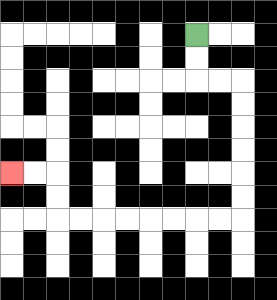{'start': '[8, 1]', 'end': '[0, 7]', 'path_directions': 'D,D,R,R,D,D,D,D,D,D,L,L,L,L,L,L,L,L,U,U,L,L', 'path_coordinates': '[[8, 1], [8, 2], [8, 3], [9, 3], [10, 3], [10, 4], [10, 5], [10, 6], [10, 7], [10, 8], [10, 9], [9, 9], [8, 9], [7, 9], [6, 9], [5, 9], [4, 9], [3, 9], [2, 9], [2, 8], [2, 7], [1, 7], [0, 7]]'}